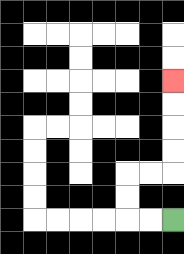{'start': '[7, 9]', 'end': '[7, 3]', 'path_directions': 'L,L,U,U,R,R,U,U,U,U', 'path_coordinates': '[[7, 9], [6, 9], [5, 9], [5, 8], [5, 7], [6, 7], [7, 7], [7, 6], [7, 5], [7, 4], [7, 3]]'}